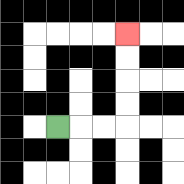{'start': '[2, 5]', 'end': '[5, 1]', 'path_directions': 'R,R,R,U,U,U,U', 'path_coordinates': '[[2, 5], [3, 5], [4, 5], [5, 5], [5, 4], [5, 3], [5, 2], [5, 1]]'}